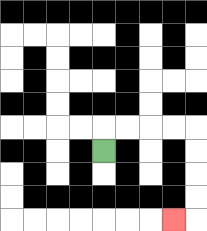{'start': '[4, 6]', 'end': '[7, 9]', 'path_directions': 'U,R,R,R,R,D,D,D,D,L', 'path_coordinates': '[[4, 6], [4, 5], [5, 5], [6, 5], [7, 5], [8, 5], [8, 6], [8, 7], [8, 8], [8, 9], [7, 9]]'}